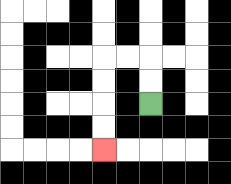{'start': '[6, 4]', 'end': '[4, 6]', 'path_directions': 'U,U,L,L,D,D,D,D', 'path_coordinates': '[[6, 4], [6, 3], [6, 2], [5, 2], [4, 2], [4, 3], [4, 4], [4, 5], [4, 6]]'}